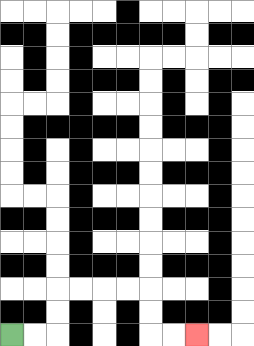{'start': '[0, 14]', 'end': '[8, 14]', 'path_directions': 'R,R,U,U,R,R,R,R,D,D,R,R', 'path_coordinates': '[[0, 14], [1, 14], [2, 14], [2, 13], [2, 12], [3, 12], [4, 12], [5, 12], [6, 12], [6, 13], [6, 14], [7, 14], [8, 14]]'}